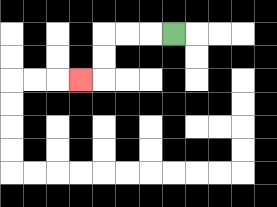{'start': '[7, 1]', 'end': '[3, 3]', 'path_directions': 'L,L,L,D,D,L', 'path_coordinates': '[[7, 1], [6, 1], [5, 1], [4, 1], [4, 2], [4, 3], [3, 3]]'}